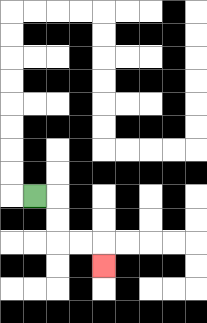{'start': '[1, 8]', 'end': '[4, 11]', 'path_directions': 'R,D,D,R,R,D', 'path_coordinates': '[[1, 8], [2, 8], [2, 9], [2, 10], [3, 10], [4, 10], [4, 11]]'}